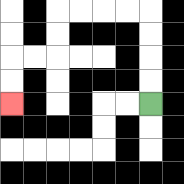{'start': '[6, 4]', 'end': '[0, 4]', 'path_directions': 'U,U,U,U,L,L,L,L,D,D,L,L,D,D', 'path_coordinates': '[[6, 4], [6, 3], [6, 2], [6, 1], [6, 0], [5, 0], [4, 0], [3, 0], [2, 0], [2, 1], [2, 2], [1, 2], [0, 2], [0, 3], [0, 4]]'}